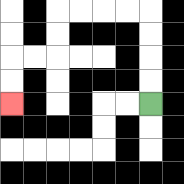{'start': '[6, 4]', 'end': '[0, 4]', 'path_directions': 'U,U,U,U,L,L,L,L,D,D,L,L,D,D', 'path_coordinates': '[[6, 4], [6, 3], [6, 2], [6, 1], [6, 0], [5, 0], [4, 0], [3, 0], [2, 0], [2, 1], [2, 2], [1, 2], [0, 2], [0, 3], [0, 4]]'}